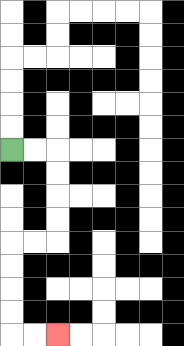{'start': '[0, 6]', 'end': '[2, 14]', 'path_directions': 'R,R,D,D,D,D,L,L,D,D,D,D,R,R', 'path_coordinates': '[[0, 6], [1, 6], [2, 6], [2, 7], [2, 8], [2, 9], [2, 10], [1, 10], [0, 10], [0, 11], [0, 12], [0, 13], [0, 14], [1, 14], [2, 14]]'}